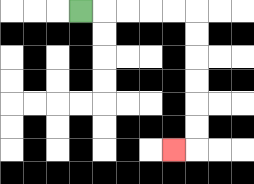{'start': '[3, 0]', 'end': '[7, 6]', 'path_directions': 'R,R,R,R,R,D,D,D,D,D,D,L', 'path_coordinates': '[[3, 0], [4, 0], [5, 0], [6, 0], [7, 0], [8, 0], [8, 1], [8, 2], [8, 3], [8, 4], [8, 5], [8, 6], [7, 6]]'}